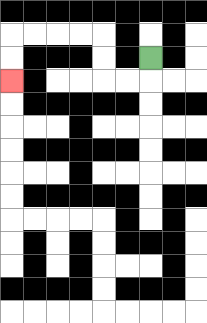{'start': '[6, 2]', 'end': '[0, 3]', 'path_directions': 'D,L,L,U,U,L,L,L,L,D,D', 'path_coordinates': '[[6, 2], [6, 3], [5, 3], [4, 3], [4, 2], [4, 1], [3, 1], [2, 1], [1, 1], [0, 1], [0, 2], [0, 3]]'}